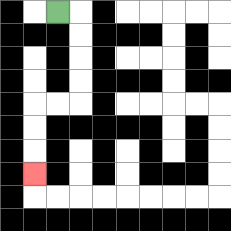{'start': '[2, 0]', 'end': '[1, 7]', 'path_directions': 'R,D,D,D,D,L,L,D,D,D', 'path_coordinates': '[[2, 0], [3, 0], [3, 1], [3, 2], [3, 3], [3, 4], [2, 4], [1, 4], [1, 5], [1, 6], [1, 7]]'}